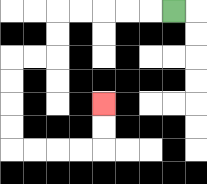{'start': '[7, 0]', 'end': '[4, 4]', 'path_directions': 'L,L,L,L,L,D,D,L,L,D,D,D,D,R,R,R,R,U,U', 'path_coordinates': '[[7, 0], [6, 0], [5, 0], [4, 0], [3, 0], [2, 0], [2, 1], [2, 2], [1, 2], [0, 2], [0, 3], [0, 4], [0, 5], [0, 6], [1, 6], [2, 6], [3, 6], [4, 6], [4, 5], [4, 4]]'}